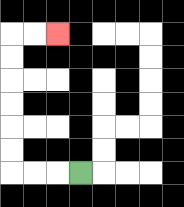{'start': '[3, 7]', 'end': '[2, 1]', 'path_directions': 'L,L,L,U,U,U,U,U,U,R,R', 'path_coordinates': '[[3, 7], [2, 7], [1, 7], [0, 7], [0, 6], [0, 5], [0, 4], [0, 3], [0, 2], [0, 1], [1, 1], [2, 1]]'}